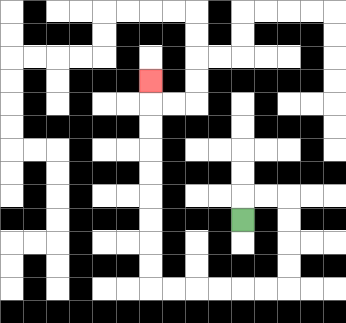{'start': '[10, 9]', 'end': '[6, 3]', 'path_directions': 'U,R,R,D,D,D,D,L,L,L,L,L,L,U,U,U,U,U,U,U,U,U', 'path_coordinates': '[[10, 9], [10, 8], [11, 8], [12, 8], [12, 9], [12, 10], [12, 11], [12, 12], [11, 12], [10, 12], [9, 12], [8, 12], [7, 12], [6, 12], [6, 11], [6, 10], [6, 9], [6, 8], [6, 7], [6, 6], [6, 5], [6, 4], [6, 3]]'}